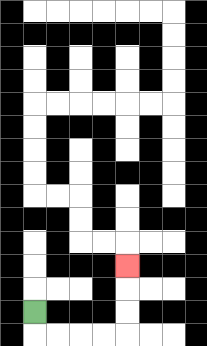{'start': '[1, 13]', 'end': '[5, 11]', 'path_directions': 'D,R,R,R,R,U,U,U', 'path_coordinates': '[[1, 13], [1, 14], [2, 14], [3, 14], [4, 14], [5, 14], [5, 13], [5, 12], [5, 11]]'}